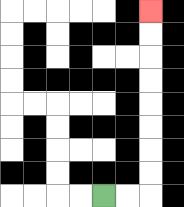{'start': '[4, 8]', 'end': '[6, 0]', 'path_directions': 'R,R,U,U,U,U,U,U,U,U', 'path_coordinates': '[[4, 8], [5, 8], [6, 8], [6, 7], [6, 6], [6, 5], [6, 4], [6, 3], [6, 2], [6, 1], [6, 0]]'}